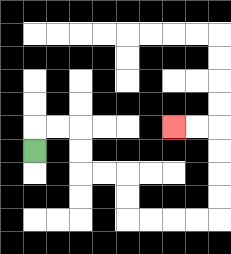{'start': '[1, 6]', 'end': '[7, 5]', 'path_directions': 'U,R,R,D,D,R,R,D,D,R,R,R,R,U,U,U,U,L,L', 'path_coordinates': '[[1, 6], [1, 5], [2, 5], [3, 5], [3, 6], [3, 7], [4, 7], [5, 7], [5, 8], [5, 9], [6, 9], [7, 9], [8, 9], [9, 9], [9, 8], [9, 7], [9, 6], [9, 5], [8, 5], [7, 5]]'}